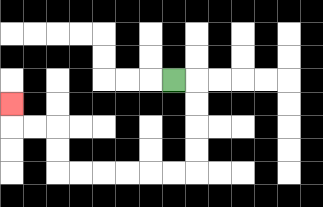{'start': '[7, 3]', 'end': '[0, 4]', 'path_directions': 'R,D,D,D,D,L,L,L,L,L,L,U,U,L,L,U', 'path_coordinates': '[[7, 3], [8, 3], [8, 4], [8, 5], [8, 6], [8, 7], [7, 7], [6, 7], [5, 7], [4, 7], [3, 7], [2, 7], [2, 6], [2, 5], [1, 5], [0, 5], [0, 4]]'}